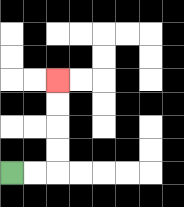{'start': '[0, 7]', 'end': '[2, 3]', 'path_directions': 'R,R,U,U,U,U', 'path_coordinates': '[[0, 7], [1, 7], [2, 7], [2, 6], [2, 5], [2, 4], [2, 3]]'}